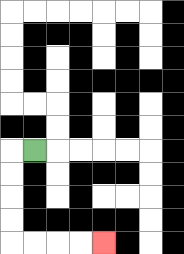{'start': '[1, 6]', 'end': '[4, 10]', 'path_directions': 'L,D,D,D,D,R,R,R,R', 'path_coordinates': '[[1, 6], [0, 6], [0, 7], [0, 8], [0, 9], [0, 10], [1, 10], [2, 10], [3, 10], [4, 10]]'}